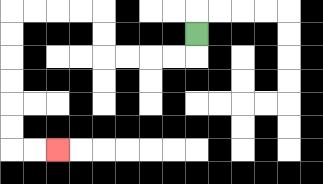{'start': '[8, 1]', 'end': '[2, 6]', 'path_directions': 'D,L,L,L,L,U,U,L,L,L,L,D,D,D,D,D,D,R,R', 'path_coordinates': '[[8, 1], [8, 2], [7, 2], [6, 2], [5, 2], [4, 2], [4, 1], [4, 0], [3, 0], [2, 0], [1, 0], [0, 0], [0, 1], [0, 2], [0, 3], [0, 4], [0, 5], [0, 6], [1, 6], [2, 6]]'}